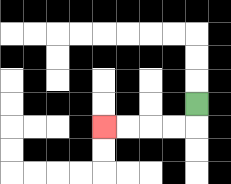{'start': '[8, 4]', 'end': '[4, 5]', 'path_directions': 'D,L,L,L,L', 'path_coordinates': '[[8, 4], [8, 5], [7, 5], [6, 5], [5, 5], [4, 5]]'}